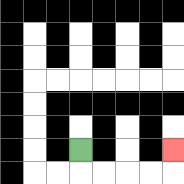{'start': '[3, 6]', 'end': '[7, 6]', 'path_directions': 'D,R,R,R,R,U', 'path_coordinates': '[[3, 6], [3, 7], [4, 7], [5, 7], [6, 7], [7, 7], [7, 6]]'}